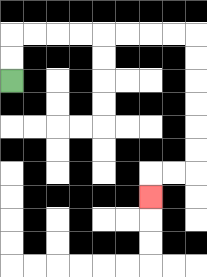{'start': '[0, 3]', 'end': '[6, 8]', 'path_directions': 'U,U,R,R,R,R,R,R,R,R,D,D,D,D,D,D,L,L,D', 'path_coordinates': '[[0, 3], [0, 2], [0, 1], [1, 1], [2, 1], [3, 1], [4, 1], [5, 1], [6, 1], [7, 1], [8, 1], [8, 2], [8, 3], [8, 4], [8, 5], [8, 6], [8, 7], [7, 7], [6, 7], [6, 8]]'}